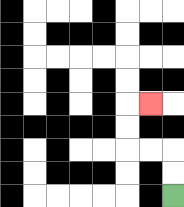{'start': '[7, 8]', 'end': '[6, 4]', 'path_directions': 'U,U,L,L,U,U,R', 'path_coordinates': '[[7, 8], [7, 7], [7, 6], [6, 6], [5, 6], [5, 5], [5, 4], [6, 4]]'}